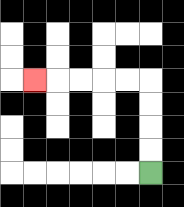{'start': '[6, 7]', 'end': '[1, 3]', 'path_directions': 'U,U,U,U,L,L,L,L,L', 'path_coordinates': '[[6, 7], [6, 6], [6, 5], [6, 4], [6, 3], [5, 3], [4, 3], [3, 3], [2, 3], [1, 3]]'}